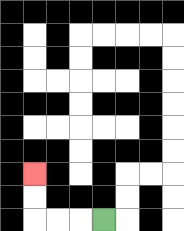{'start': '[4, 9]', 'end': '[1, 7]', 'path_directions': 'L,L,L,U,U', 'path_coordinates': '[[4, 9], [3, 9], [2, 9], [1, 9], [1, 8], [1, 7]]'}